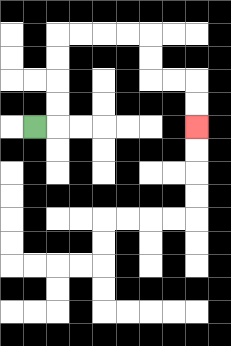{'start': '[1, 5]', 'end': '[8, 5]', 'path_directions': 'R,U,U,U,U,R,R,R,R,D,D,R,R,D,D', 'path_coordinates': '[[1, 5], [2, 5], [2, 4], [2, 3], [2, 2], [2, 1], [3, 1], [4, 1], [5, 1], [6, 1], [6, 2], [6, 3], [7, 3], [8, 3], [8, 4], [8, 5]]'}